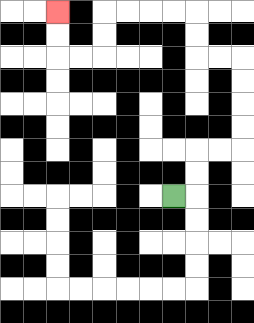{'start': '[7, 8]', 'end': '[2, 0]', 'path_directions': 'R,U,U,R,R,U,U,U,U,L,L,U,U,L,L,L,L,D,D,L,L,U,U', 'path_coordinates': '[[7, 8], [8, 8], [8, 7], [8, 6], [9, 6], [10, 6], [10, 5], [10, 4], [10, 3], [10, 2], [9, 2], [8, 2], [8, 1], [8, 0], [7, 0], [6, 0], [5, 0], [4, 0], [4, 1], [4, 2], [3, 2], [2, 2], [2, 1], [2, 0]]'}